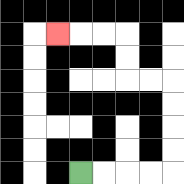{'start': '[3, 7]', 'end': '[2, 1]', 'path_directions': 'R,R,R,R,U,U,U,U,L,L,U,U,L,L,L', 'path_coordinates': '[[3, 7], [4, 7], [5, 7], [6, 7], [7, 7], [7, 6], [7, 5], [7, 4], [7, 3], [6, 3], [5, 3], [5, 2], [5, 1], [4, 1], [3, 1], [2, 1]]'}